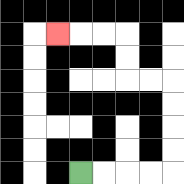{'start': '[3, 7]', 'end': '[2, 1]', 'path_directions': 'R,R,R,R,U,U,U,U,L,L,U,U,L,L,L', 'path_coordinates': '[[3, 7], [4, 7], [5, 7], [6, 7], [7, 7], [7, 6], [7, 5], [7, 4], [7, 3], [6, 3], [5, 3], [5, 2], [5, 1], [4, 1], [3, 1], [2, 1]]'}